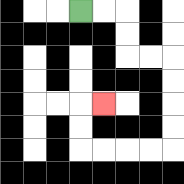{'start': '[3, 0]', 'end': '[4, 4]', 'path_directions': 'R,R,D,D,R,R,D,D,D,D,L,L,L,L,U,U,R', 'path_coordinates': '[[3, 0], [4, 0], [5, 0], [5, 1], [5, 2], [6, 2], [7, 2], [7, 3], [7, 4], [7, 5], [7, 6], [6, 6], [5, 6], [4, 6], [3, 6], [3, 5], [3, 4], [4, 4]]'}